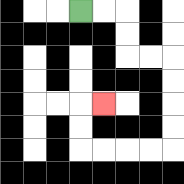{'start': '[3, 0]', 'end': '[4, 4]', 'path_directions': 'R,R,D,D,R,R,D,D,D,D,L,L,L,L,U,U,R', 'path_coordinates': '[[3, 0], [4, 0], [5, 0], [5, 1], [5, 2], [6, 2], [7, 2], [7, 3], [7, 4], [7, 5], [7, 6], [6, 6], [5, 6], [4, 6], [3, 6], [3, 5], [3, 4], [4, 4]]'}